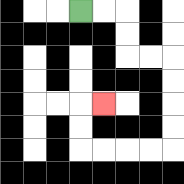{'start': '[3, 0]', 'end': '[4, 4]', 'path_directions': 'R,R,D,D,R,R,D,D,D,D,L,L,L,L,U,U,R', 'path_coordinates': '[[3, 0], [4, 0], [5, 0], [5, 1], [5, 2], [6, 2], [7, 2], [7, 3], [7, 4], [7, 5], [7, 6], [6, 6], [5, 6], [4, 6], [3, 6], [3, 5], [3, 4], [4, 4]]'}